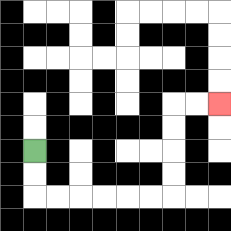{'start': '[1, 6]', 'end': '[9, 4]', 'path_directions': 'D,D,R,R,R,R,R,R,U,U,U,U,R,R', 'path_coordinates': '[[1, 6], [1, 7], [1, 8], [2, 8], [3, 8], [4, 8], [5, 8], [6, 8], [7, 8], [7, 7], [7, 6], [7, 5], [7, 4], [8, 4], [9, 4]]'}